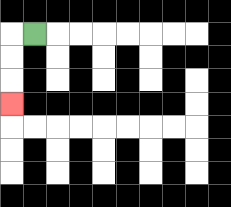{'start': '[1, 1]', 'end': '[0, 4]', 'path_directions': 'L,D,D,D', 'path_coordinates': '[[1, 1], [0, 1], [0, 2], [0, 3], [0, 4]]'}